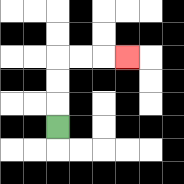{'start': '[2, 5]', 'end': '[5, 2]', 'path_directions': 'U,U,U,R,R,R', 'path_coordinates': '[[2, 5], [2, 4], [2, 3], [2, 2], [3, 2], [4, 2], [5, 2]]'}